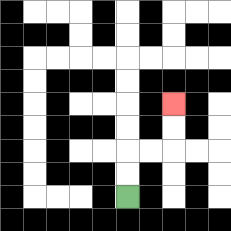{'start': '[5, 8]', 'end': '[7, 4]', 'path_directions': 'U,U,R,R,U,U', 'path_coordinates': '[[5, 8], [5, 7], [5, 6], [6, 6], [7, 6], [7, 5], [7, 4]]'}